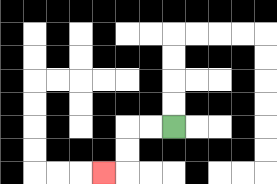{'start': '[7, 5]', 'end': '[4, 7]', 'path_directions': 'L,L,D,D,L', 'path_coordinates': '[[7, 5], [6, 5], [5, 5], [5, 6], [5, 7], [4, 7]]'}